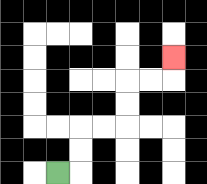{'start': '[2, 7]', 'end': '[7, 2]', 'path_directions': 'R,U,U,R,R,U,U,R,R,U', 'path_coordinates': '[[2, 7], [3, 7], [3, 6], [3, 5], [4, 5], [5, 5], [5, 4], [5, 3], [6, 3], [7, 3], [7, 2]]'}